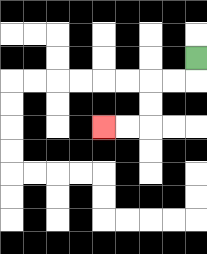{'start': '[8, 2]', 'end': '[4, 5]', 'path_directions': 'D,L,L,D,D,L,L', 'path_coordinates': '[[8, 2], [8, 3], [7, 3], [6, 3], [6, 4], [6, 5], [5, 5], [4, 5]]'}